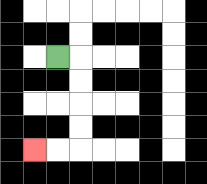{'start': '[2, 2]', 'end': '[1, 6]', 'path_directions': 'R,D,D,D,D,L,L', 'path_coordinates': '[[2, 2], [3, 2], [3, 3], [3, 4], [3, 5], [3, 6], [2, 6], [1, 6]]'}